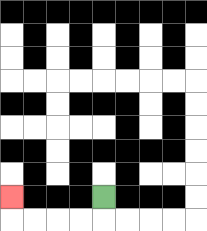{'start': '[4, 8]', 'end': '[0, 8]', 'path_directions': 'D,L,L,L,L,U', 'path_coordinates': '[[4, 8], [4, 9], [3, 9], [2, 9], [1, 9], [0, 9], [0, 8]]'}